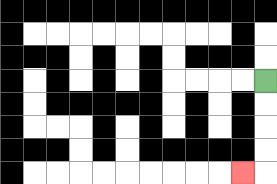{'start': '[11, 3]', 'end': '[10, 7]', 'path_directions': 'D,D,D,D,L', 'path_coordinates': '[[11, 3], [11, 4], [11, 5], [11, 6], [11, 7], [10, 7]]'}